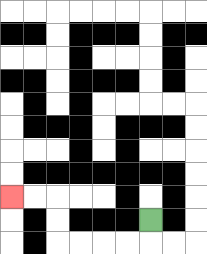{'start': '[6, 9]', 'end': '[0, 8]', 'path_directions': 'D,L,L,L,L,U,U,L,L', 'path_coordinates': '[[6, 9], [6, 10], [5, 10], [4, 10], [3, 10], [2, 10], [2, 9], [2, 8], [1, 8], [0, 8]]'}